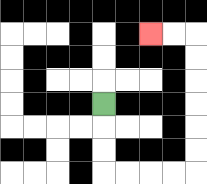{'start': '[4, 4]', 'end': '[6, 1]', 'path_directions': 'D,D,D,R,R,R,R,U,U,U,U,U,U,L,L', 'path_coordinates': '[[4, 4], [4, 5], [4, 6], [4, 7], [5, 7], [6, 7], [7, 7], [8, 7], [8, 6], [8, 5], [8, 4], [8, 3], [8, 2], [8, 1], [7, 1], [6, 1]]'}